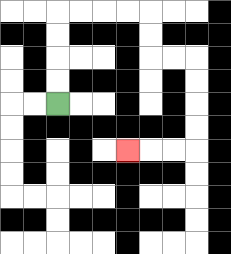{'start': '[2, 4]', 'end': '[5, 6]', 'path_directions': 'U,U,U,U,R,R,R,R,D,D,R,R,D,D,D,D,L,L,L', 'path_coordinates': '[[2, 4], [2, 3], [2, 2], [2, 1], [2, 0], [3, 0], [4, 0], [5, 0], [6, 0], [6, 1], [6, 2], [7, 2], [8, 2], [8, 3], [8, 4], [8, 5], [8, 6], [7, 6], [6, 6], [5, 6]]'}